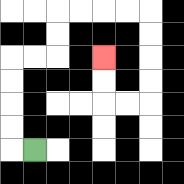{'start': '[1, 6]', 'end': '[4, 2]', 'path_directions': 'L,U,U,U,U,R,R,U,U,R,R,R,R,D,D,D,D,L,L,U,U', 'path_coordinates': '[[1, 6], [0, 6], [0, 5], [0, 4], [0, 3], [0, 2], [1, 2], [2, 2], [2, 1], [2, 0], [3, 0], [4, 0], [5, 0], [6, 0], [6, 1], [6, 2], [6, 3], [6, 4], [5, 4], [4, 4], [4, 3], [4, 2]]'}